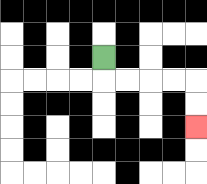{'start': '[4, 2]', 'end': '[8, 5]', 'path_directions': 'D,R,R,R,R,D,D', 'path_coordinates': '[[4, 2], [4, 3], [5, 3], [6, 3], [7, 3], [8, 3], [8, 4], [8, 5]]'}